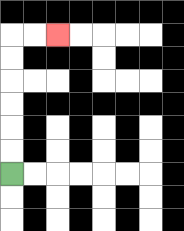{'start': '[0, 7]', 'end': '[2, 1]', 'path_directions': 'U,U,U,U,U,U,R,R', 'path_coordinates': '[[0, 7], [0, 6], [0, 5], [0, 4], [0, 3], [0, 2], [0, 1], [1, 1], [2, 1]]'}